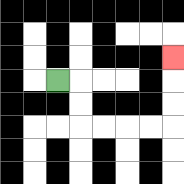{'start': '[2, 3]', 'end': '[7, 2]', 'path_directions': 'R,D,D,R,R,R,R,U,U,U', 'path_coordinates': '[[2, 3], [3, 3], [3, 4], [3, 5], [4, 5], [5, 5], [6, 5], [7, 5], [7, 4], [7, 3], [7, 2]]'}